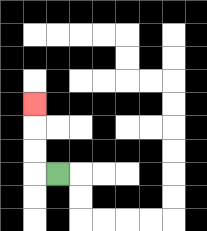{'start': '[2, 7]', 'end': '[1, 4]', 'path_directions': 'L,U,U,U', 'path_coordinates': '[[2, 7], [1, 7], [1, 6], [1, 5], [1, 4]]'}